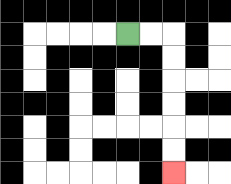{'start': '[5, 1]', 'end': '[7, 7]', 'path_directions': 'R,R,D,D,D,D,D,D', 'path_coordinates': '[[5, 1], [6, 1], [7, 1], [7, 2], [7, 3], [7, 4], [7, 5], [7, 6], [7, 7]]'}